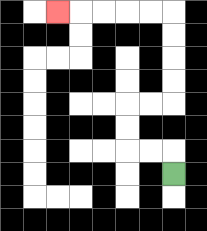{'start': '[7, 7]', 'end': '[2, 0]', 'path_directions': 'U,L,L,U,U,R,R,U,U,U,U,L,L,L,L,L', 'path_coordinates': '[[7, 7], [7, 6], [6, 6], [5, 6], [5, 5], [5, 4], [6, 4], [7, 4], [7, 3], [7, 2], [7, 1], [7, 0], [6, 0], [5, 0], [4, 0], [3, 0], [2, 0]]'}